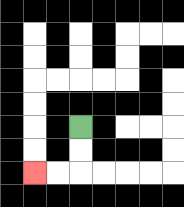{'start': '[3, 5]', 'end': '[1, 7]', 'path_directions': 'D,D,L,L', 'path_coordinates': '[[3, 5], [3, 6], [3, 7], [2, 7], [1, 7]]'}